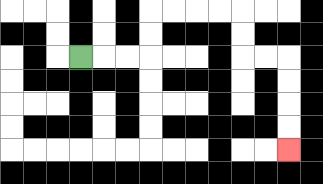{'start': '[3, 2]', 'end': '[12, 6]', 'path_directions': 'R,R,R,U,U,R,R,R,R,D,D,R,R,D,D,D,D', 'path_coordinates': '[[3, 2], [4, 2], [5, 2], [6, 2], [6, 1], [6, 0], [7, 0], [8, 0], [9, 0], [10, 0], [10, 1], [10, 2], [11, 2], [12, 2], [12, 3], [12, 4], [12, 5], [12, 6]]'}